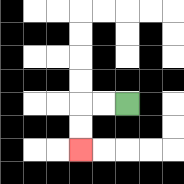{'start': '[5, 4]', 'end': '[3, 6]', 'path_directions': 'L,L,D,D', 'path_coordinates': '[[5, 4], [4, 4], [3, 4], [3, 5], [3, 6]]'}